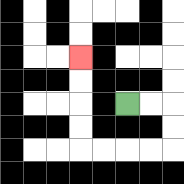{'start': '[5, 4]', 'end': '[3, 2]', 'path_directions': 'R,R,D,D,L,L,L,L,U,U,U,U', 'path_coordinates': '[[5, 4], [6, 4], [7, 4], [7, 5], [7, 6], [6, 6], [5, 6], [4, 6], [3, 6], [3, 5], [3, 4], [3, 3], [3, 2]]'}